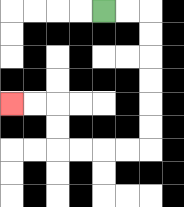{'start': '[4, 0]', 'end': '[0, 4]', 'path_directions': 'R,R,D,D,D,D,D,D,L,L,L,L,U,U,L,L', 'path_coordinates': '[[4, 0], [5, 0], [6, 0], [6, 1], [6, 2], [6, 3], [6, 4], [6, 5], [6, 6], [5, 6], [4, 6], [3, 6], [2, 6], [2, 5], [2, 4], [1, 4], [0, 4]]'}